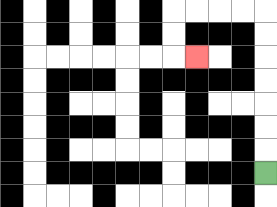{'start': '[11, 7]', 'end': '[8, 2]', 'path_directions': 'U,U,U,U,U,U,U,L,L,L,L,D,D,R', 'path_coordinates': '[[11, 7], [11, 6], [11, 5], [11, 4], [11, 3], [11, 2], [11, 1], [11, 0], [10, 0], [9, 0], [8, 0], [7, 0], [7, 1], [7, 2], [8, 2]]'}